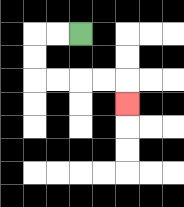{'start': '[3, 1]', 'end': '[5, 4]', 'path_directions': 'L,L,D,D,R,R,R,R,D', 'path_coordinates': '[[3, 1], [2, 1], [1, 1], [1, 2], [1, 3], [2, 3], [3, 3], [4, 3], [5, 3], [5, 4]]'}